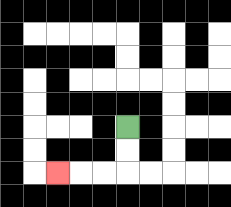{'start': '[5, 5]', 'end': '[2, 7]', 'path_directions': 'D,D,L,L,L', 'path_coordinates': '[[5, 5], [5, 6], [5, 7], [4, 7], [3, 7], [2, 7]]'}